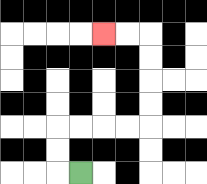{'start': '[3, 7]', 'end': '[4, 1]', 'path_directions': 'L,U,U,R,R,R,R,U,U,U,U,L,L', 'path_coordinates': '[[3, 7], [2, 7], [2, 6], [2, 5], [3, 5], [4, 5], [5, 5], [6, 5], [6, 4], [6, 3], [6, 2], [6, 1], [5, 1], [4, 1]]'}